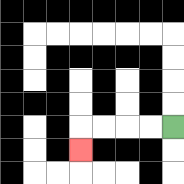{'start': '[7, 5]', 'end': '[3, 6]', 'path_directions': 'L,L,L,L,D', 'path_coordinates': '[[7, 5], [6, 5], [5, 5], [4, 5], [3, 5], [3, 6]]'}